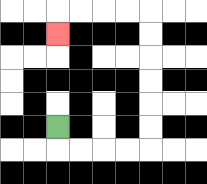{'start': '[2, 5]', 'end': '[2, 1]', 'path_directions': 'D,R,R,R,R,U,U,U,U,U,U,L,L,L,L,D', 'path_coordinates': '[[2, 5], [2, 6], [3, 6], [4, 6], [5, 6], [6, 6], [6, 5], [6, 4], [6, 3], [6, 2], [6, 1], [6, 0], [5, 0], [4, 0], [3, 0], [2, 0], [2, 1]]'}